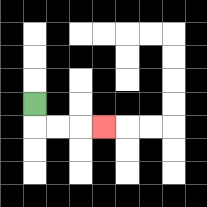{'start': '[1, 4]', 'end': '[4, 5]', 'path_directions': 'D,R,R,R', 'path_coordinates': '[[1, 4], [1, 5], [2, 5], [3, 5], [4, 5]]'}